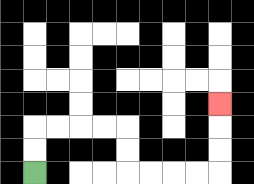{'start': '[1, 7]', 'end': '[9, 4]', 'path_directions': 'U,U,R,R,R,R,D,D,R,R,R,R,U,U,U', 'path_coordinates': '[[1, 7], [1, 6], [1, 5], [2, 5], [3, 5], [4, 5], [5, 5], [5, 6], [5, 7], [6, 7], [7, 7], [8, 7], [9, 7], [9, 6], [9, 5], [9, 4]]'}